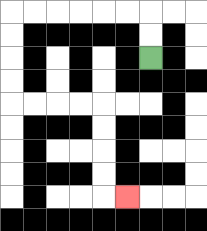{'start': '[6, 2]', 'end': '[5, 8]', 'path_directions': 'U,U,L,L,L,L,L,L,D,D,D,D,R,R,R,R,D,D,D,D,R', 'path_coordinates': '[[6, 2], [6, 1], [6, 0], [5, 0], [4, 0], [3, 0], [2, 0], [1, 0], [0, 0], [0, 1], [0, 2], [0, 3], [0, 4], [1, 4], [2, 4], [3, 4], [4, 4], [4, 5], [4, 6], [4, 7], [4, 8], [5, 8]]'}